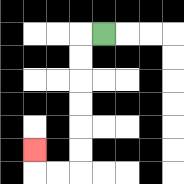{'start': '[4, 1]', 'end': '[1, 6]', 'path_directions': 'L,D,D,D,D,D,D,L,L,U', 'path_coordinates': '[[4, 1], [3, 1], [3, 2], [3, 3], [3, 4], [3, 5], [3, 6], [3, 7], [2, 7], [1, 7], [1, 6]]'}